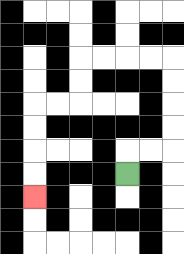{'start': '[5, 7]', 'end': '[1, 8]', 'path_directions': 'U,R,R,U,U,U,U,L,L,L,L,D,D,L,L,D,D,D,D', 'path_coordinates': '[[5, 7], [5, 6], [6, 6], [7, 6], [7, 5], [7, 4], [7, 3], [7, 2], [6, 2], [5, 2], [4, 2], [3, 2], [3, 3], [3, 4], [2, 4], [1, 4], [1, 5], [1, 6], [1, 7], [1, 8]]'}